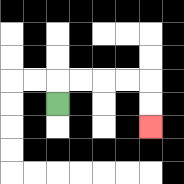{'start': '[2, 4]', 'end': '[6, 5]', 'path_directions': 'U,R,R,R,R,D,D', 'path_coordinates': '[[2, 4], [2, 3], [3, 3], [4, 3], [5, 3], [6, 3], [6, 4], [6, 5]]'}